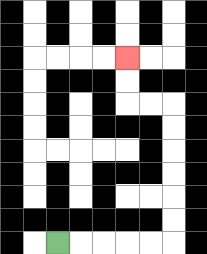{'start': '[2, 10]', 'end': '[5, 2]', 'path_directions': 'R,R,R,R,R,U,U,U,U,U,U,L,L,U,U', 'path_coordinates': '[[2, 10], [3, 10], [4, 10], [5, 10], [6, 10], [7, 10], [7, 9], [7, 8], [7, 7], [7, 6], [7, 5], [7, 4], [6, 4], [5, 4], [5, 3], [5, 2]]'}